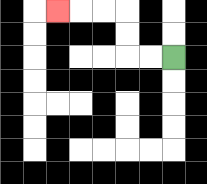{'start': '[7, 2]', 'end': '[2, 0]', 'path_directions': 'L,L,U,U,L,L,L', 'path_coordinates': '[[7, 2], [6, 2], [5, 2], [5, 1], [5, 0], [4, 0], [3, 0], [2, 0]]'}